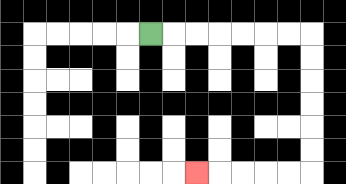{'start': '[6, 1]', 'end': '[8, 7]', 'path_directions': 'R,R,R,R,R,R,R,D,D,D,D,D,D,L,L,L,L,L', 'path_coordinates': '[[6, 1], [7, 1], [8, 1], [9, 1], [10, 1], [11, 1], [12, 1], [13, 1], [13, 2], [13, 3], [13, 4], [13, 5], [13, 6], [13, 7], [12, 7], [11, 7], [10, 7], [9, 7], [8, 7]]'}